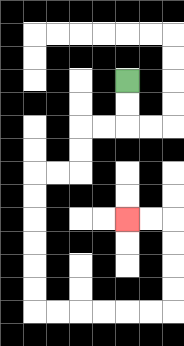{'start': '[5, 3]', 'end': '[5, 9]', 'path_directions': 'D,D,L,L,D,D,L,L,D,D,D,D,D,D,R,R,R,R,R,R,U,U,U,U,L,L', 'path_coordinates': '[[5, 3], [5, 4], [5, 5], [4, 5], [3, 5], [3, 6], [3, 7], [2, 7], [1, 7], [1, 8], [1, 9], [1, 10], [1, 11], [1, 12], [1, 13], [2, 13], [3, 13], [4, 13], [5, 13], [6, 13], [7, 13], [7, 12], [7, 11], [7, 10], [7, 9], [6, 9], [5, 9]]'}